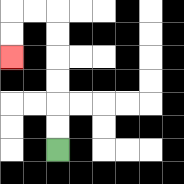{'start': '[2, 6]', 'end': '[0, 2]', 'path_directions': 'U,U,U,U,U,U,L,L,D,D', 'path_coordinates': '[[2, 6], [2, 5], [2, 4], [2, 3], [2, 2], [2, 1], [2, 0], [1, 0], [0, 0], [0, 1], [0, 2]]'}